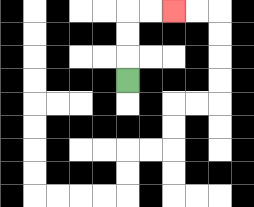{'start': '[5, 3]', 'end': '[7, 0]', 'path_directions': 'U,U,U,R,R', 'path_coordinates': '[[5, 3], [5, 2], [5, 1], [5, 0], [6, 0], [7, 0]]'}